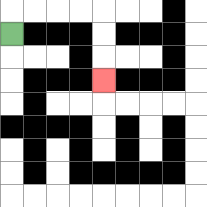{'start': '[0, 1]', 'end': '[4, 3]', 'path_directions': 'U,R,R,R,R,D,D,D', 'path_coordinates': '[[0, 1], [0, 0], [1, 0], [2, 0], [3, 0], [4, 0], [4, 1], [4, 2], [4, 3]]'}